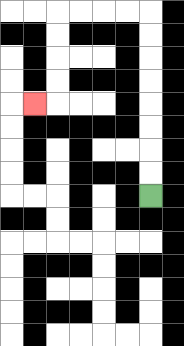{'start': '[6, 8]', 'end': '[1, 4]', 'path_directions': 'U,U,U,U,U,U,U,U,L,L,L,L,D,D,D,D,L', 'path_coordinates': '[[6, 8], [6, 7], [6, 6], [6, 5], [6, 4], [6, 3], [6, 2], [6, 1], [6, 0], [5, 0], [4, 0], [3, 0], [2, 0], [2, 1], [2, 2], [2, 3], [2, 4], [1, 4]]'}